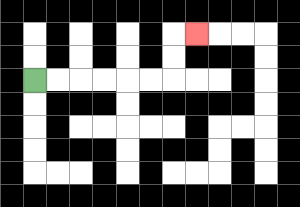{'start': '[1, 3]', 'end': '[8, 1]', 'path_directions': 'R,R,R,R,R,R,U,U,R', 'path_coordinates': '[[1, 3], [2, 3], [3, 3], [4, 3], [5, 3], [6, 3], [7, 3], [7, 2], [7, 1], [8, 1]]'}